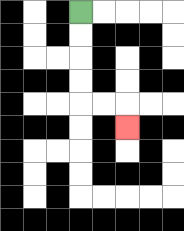{'start': '[3, 0]', 'end': '[5, 5]', 'path_directions': 'D,D,D,D,R,R,D', 'path_coordinates': '[[3, 0], [3, 1], [3, 2], [3, 3], [3, 4], [4, 4], [5, 4], [5, 5]]'}